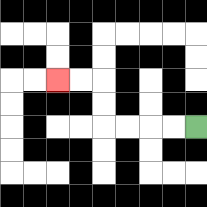{'start': '[8, 5]', 'end': '[2, 3]', 'path_directions': 'L,L,L,L,U,U,L,L', 'path_coordinates': '[[8, 5], [7, 5], [6, 5], [5, 5], [4, 5], [4, 4], [4, 3], [3, 3], [2, 3]]'}